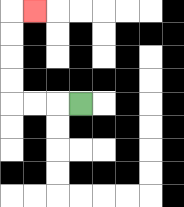{'start': '[3, 4]', 'end': '[1, 0]', 'path_directions': 'L,L,L,U,U,U,U,R', 'path_coordinates': '[[3, 4], [2, 4], [1, 4], [0, 4], [0, 3], [0, 2], [0, 1], [0, 0], [1, 0]]'}